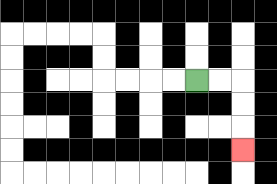{'start': '[8, 3]', 'end': '[10, 6]', 'path_directions': 'R,R,D,D,D', 'path_coordinates': '[[8, 3], [9, 3], [10, 3], [10, 4], [10, 5], [10, 6]]'}